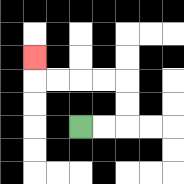{'start': '[3, 5]', 'end': '[1, 2]', 'path_directions': 'R,R,U,U,L,L,L,L,U', 'path_coordinates': '[[3, 5], [4, 5], [5, 5], [5, 4], [5, 3], [4, 3], [3, 3], [2, 3], [1, 3], [1, 2]]'}